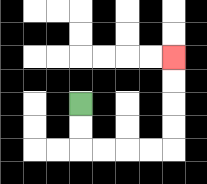{'start': '[3, 4]', 'end': '[7, 2]', 'path_directions': 'D,D,R,R,R,R,U,U,U,U', 'path_coordinates': '[[3, 4], [3, 5], [3, 6], [4, 6], [5, 6], [6, 6], [7, 6], [7, 5], [7, 4], [7, 3], [7, 2]]'}